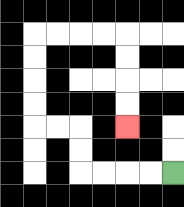{'start': '[7, 7]', 'end': '[5, 5]', 'path_directions': 'L,L,L,L,U,U,L,L,U,U,U,U,R,R,R,R,D,D,D,D', 'path_coordinates': '[[7, 7], [6, 7], [5, 7], [4, 7], [3, 7], [3, 6], [3, 5], [2, 5], [1, 5], [1, 4], [1, 3], [1, 2], [1, 1], [2, 1], [3, 1], [4, 1], [5, 1], [5, 2], [5, 3], [5, 4], [5, 5]]'}